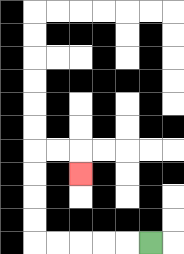{'start': '[6, 10]', 'end': '[3, 7]', 'path_directions': 'L,L,L,L,L,U,U,U,U,R,R,D', 'path_coordinates': '[[6, 10], [5, 10], [4, 10], [3, 10], [2, 10], [1, 10], [1, 9], [1, 8], [1, 7], [1, 6], [2, 6], [3, 6], [3, 7]]'}